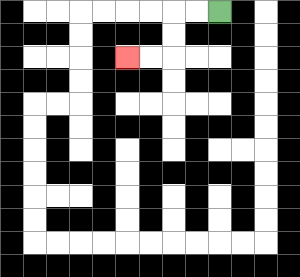{'start': '[9, 0]', 'end': '[5, 2]', 'path_directions': 'L,L,D,D,L,L', 'path_coordinates': '[[9, 0], [8, 0], [7, 0], [7, 1], [7, 2], [6, 2], [5, 2]]'}